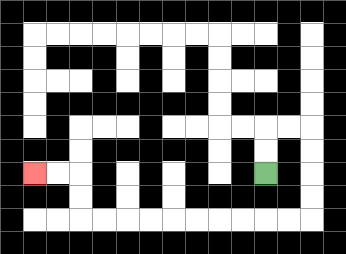{'start': '[11, 7]', 'end': '[1, 7]', 'path_directions': 'U,U,R,R,D,D,D,D,L,L,L,L,L,L,L,L,L,L,U,U,L,L', 'path_coordinates': '[[11, 7], [11, 6], [11, 5], [12, 5], [13, 5], [13, 6], [13, 7], [13, 8], [13, 9], [12, 9], [11, 9], [10, 9], [9, 9], [8, 9], [7, 9], [6, 9], [5, 9], [4, 9], [3, 9], [3, 8], [3, 7], [2, 7], [1, 7]]'}